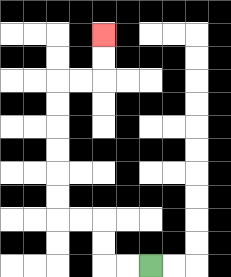{'start': '[6, 11]', 'end': '[4, 1]', 'path_directions': 'L,L,U,U,L,L,U,U,U,U,U,U,R,R,U,U', 'path_coordinates': '[[6, 11], [5, 11], [4, 11], [4, 10], [4, 9], [3, 9], [2, 9], [2, 8], [2, 7], [2, 6], [2, 5], [2, 4], [2, 3], [3, 3], [4, 3], [4, 2], [4, 1]]'}